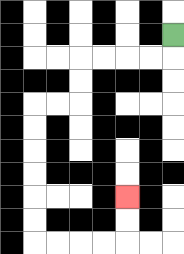{'start': '[7, 1]', 'end': '[5, 8]', 'path_directions': 'D,L,L,L,L,D,D,L,L,D,D,D,D,D,D,R,R,R,R,U,U', 'path_coordinates': '[[7, 1], [7, 2], [6, 2], [5, 2], [4, 2], [3, 2], [3, 3], [3, 4], [2, 4], [1, 4], [1, 5], [1, 6], [1, 7], [1, 8], [1, 9], [1, 10], [2, 10], [3, 10], [4, 10], [5, 10], [5, 9], [5, 8]]'}